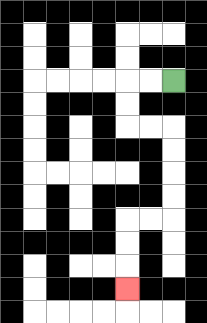{'start': '[7, 3]', 'end': '[5, 12]', 'path_directions': 'L,L,D,D,R,R,D,D,D,D,L,L,D,D,D', 'path_coordinates': '[[7, 3], [6, 3], [5, 3], [5, 4], [5, 5], [6, 5], [7, 5], [7, 6], [7, 7], [7, 8], [7, 9], [6, 9], [5, 9], [5, 10], [5, 11], [5, 12]]'}